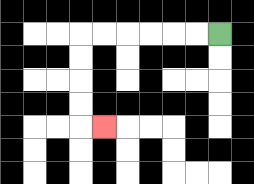{'start': '[9, 1]', 'end': '[4, 5]', 'path_directions': 'L,L,L,L,L,L,D,D,D,D,R', 'path_coordinates': '[[9, 1], [8, 1], [7, 1], [6, 1], [5, 1], [4, 1], [3, 1], [3, 2], [3, 3], [3, 4], [3, 5], [4, 5]]'}